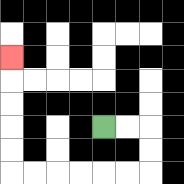{'start': '[4, 5]', 'end': '[0, 2]', 'path_directions': 'R,R,D,D,L,L,L,L,L,L,U,U,U,U,U', 'path_coordinates': '[[4, 5], [5, 5], [6, 5], [6, 6], [6, 7], [5, 7], [4, 7], [3, 7], [2, 7], [1, 7], [0, 7], [0, 6], [0, 5], [0, 4], [0, 3], [0, 2]]'}